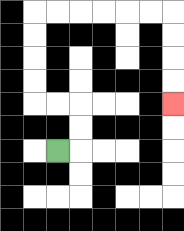{'start': '[2, 6]', 'end': '[7, 4]', 'path_directions': 'R,U,U,L,L,U,U,U,U,R,R,R,R,R,R,D,D,D,D', 'path_coordinates': '[[2, 6], [3, 6], [3, 5], [3, 4], [2, 4], [1, 4], [1, 3], [1, 2], [1, 1], [1, 0], [2, 0], [3, 0], [4, 0], [5, 0], [6, 0], [7, 0], [7, 1], [7, 2], [7, 3], [7, 4]]'}